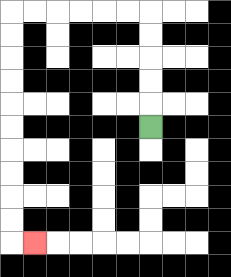{'start': '[6, 5]', 'end': '[1, 10]', 'path_directions': 'U,U,U,U,U,L,L,L,L,L,L,D,D,D,D,D,D,D,D,D,D,R', 'path_coordinates': '[[6, 5], [6, 4], [6, 3], [6, 2], [6, 1], [6, 0], [5, 0], [4, 0], [3, 0], [2, 0], [1, 0], [0, 0], [0, 1], [0, 2], [0, 3], [0, 4], [0, 5], [0, 6], [0, 7], [0, 8], [0, 9], [0, 10], [1, 10]]'}